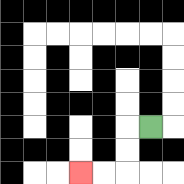{'start': '[6, 5]', 'end': '[3, 7]', 'path_directions': 'L,D,D,L,L', 'path_coordinates': '[[6, 5], [5, 5], [5, 6], [5, 7], [4, 7], [3, 7]]'}